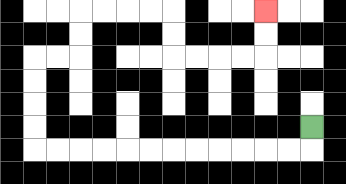{'start': '[13, 5]', 'end': '[11, 0]', 'path_directions': 'D,L,L,L,L,L,L,L,L,L,L,L,L,U,U,U,U,R,R,U,U,R,R,R,R,D,D,R,R,R,R,U,U', 'path_coordinates': '[[13, 5], [13, 6], [12, 6], [11, 6], [10, 6], [9, 6], [8, 6], [7, 6], [6, 6], [5, 6], [4, 6], [3, 6], [2, 6], [1, 6], [1, 5], [1, 4], [1, 3], [1, 2], [2, 2], [3, 2], [3, 1], [3, 0], [4, 0], [5, 0], [6, 0], [7, 0], [7, 1], [7, 2], [8, 2], [9, 2], [10, 2], [11, 2], [11, 1], [11, 0]]'}